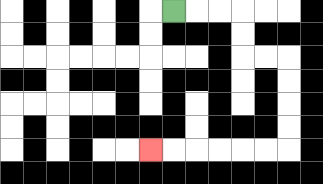{'start': '[7, 0]', 'end': '[6, 6]', 'path_directions': 'R,R,R,D,D,R,R,D,D,D,D,L,L,L,L,L,L', 'path_coordinates': '[[7, 0], [8, 0], [9, 0], [10, 0], [10, 1], [10, 2], [11, 2], [12, 2], [12, 3], [12, 4], [12, 5], [12, 6], [11, 6], [10, 6], [9, 6], [8, 6], [7, 6], [6, 6]]'}